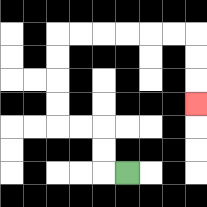{'start': '[5, 7]', 'end': '[8, 4]', 'path_directions': 'L,U,U,L,L,U,U,U,U,R,R,R,R,R,R,D,D,D', 'path_coordinates': '[[5, 7], [4, 7], [4, 6], [4, 5], [3, 5], [2, 5], [2, 4], [2, 3], [2, 2], [2, 1], [3, 1], [4, 1], [5, 1], [6, 1], [7, 1], [8, 1], [8, 2], [8, 3], [8, 4]]'}